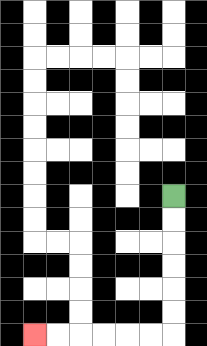{'start': '[7, 8]', 'end': '[1, 14]', 'path_directions': 'D,D,D,D,D,D,L,L,L,L,L,L', 'path_coordinates': '[[7, 8], [7, 9], [7, 10], [7, 11], [7, 12], [7, 13], [7, 14], [6, 14], [5, 14], [4, 14], [3, 14], [2, 14], [1, 14]]'}